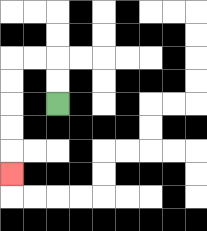{'start': '[2, 4]', 'end': '[0, 7]', 'path_directions': 'U,U,L,L,D,D,D,D,D', 'path_coordinates': '[[2, 4], [2, 3], [2, 2], [1, 2], [0, 2], [0, 3], [0, 4], [0, 5], [0, 6], [0, 7]]'}